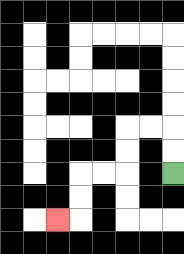{'start': '[7, 7]', 'end': '[2, 9]', 'path_directions': 'U,U,L,L,D,D,L,L,D,D,L', 'path_coordinates': '[[7, 7], [7, 6], [7, 5], [6, 5], [5, 5], [5, 6], [5, 7], [4, 7], [3, 7], [3, 8], [3, 9], [2, 9]]'}